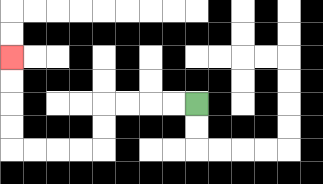{'start': '[8, 4]', 'end': '[0, 2]', 'path_directions': 'L,L,L,L,D,D,L,L,L,L,U,U,U,U', 'path_coordinates': '[[8, 4], [7, 4], [6, 4], [5, 4], [4, 4], [4, 5], [4, 6], [3, 6], [2, 6], [1, 6], [0, 6], [0, 5], [0, 4], [0, 3], [0, 2]]'}